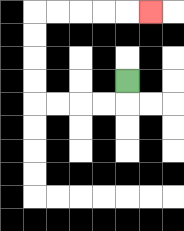{'start': '[5, 3]', 'end': '[6, 0]', 'path_directions': 'D,L,L,L,L,U,U,U,U,R,R,R,R,R', 'path_coordinates': '[[5, 3], [5, 4], [4, 4], [3, 4], [2, 4], [1, 4], [1, 3], [1, 2], [1, 1], [1, 0], [2, 0], [3, 0], [4, 0], [5, 0], [6, 0]]'}